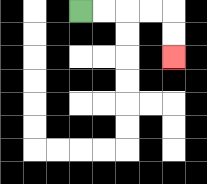{'start': '[3, 0]', 'end': '[7, 2]', 'path_directions': 'R,R,R,R,D,D', 'path_coordinates': '[[3, 0], [4, 0], [5, 0], [6, 0], [7, 0], [7, 1], [7, 2]]'}